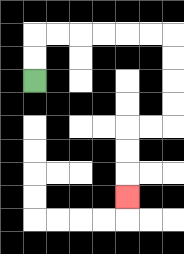{'start': '[1, 3]', 'end': '[5, 8]', 'path_directions': 'U,U,R,R,R,R,R,R,D,D,D,D,L,L,D,D,D', 'path_coordinates': '[[1, 3], [1, 2], [1, 1], [2, 1], [3, 1], [4, 1], [5, 1], [6, 1], [7, 1], [7, 2], [7, 3], [7, 4], [7, 5], [6, 5], [5, 5], [5, 6], [5, 7], [5, 8]]'}